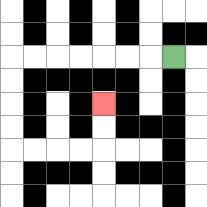{'start': '[7, 2]', 'end': '[4, 4]', 'path_directions': 'L,L,L,L,L,L,L,D,D,D,D,R,R,R,R,U,U', 'path_coordinates': '[[7, 2], [6, 2], [5, 2], [4, 2], [3, 2], [2, 2], [1, 2], [0, 2], [0, 3], [0, 4], [0, 5], [0, 6], [1, 6], [2, 6], [3, 6], [4, 6], [4, 5], [4, 4]]'}